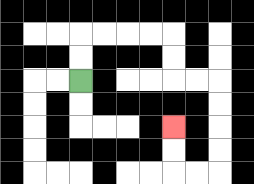{'start': '[3, 3]', 'end': '[7, 5]', 'path_directions': 'U,U,R,R,R,R,D,D,R,R,D,D,D,D,L,L,U,U', 'path_coordinates': '[[3, 3], [3, 2], [3, 1], [4, 1], [5, 1], [6, 1], [7, 1], [7, 2], [7, 3], [8, 3], [9, 3], [9, 4], [9, 5], [9, 6], [9, 7], [8, 7], [7, 7], [7, 6], [7, 5]]'}